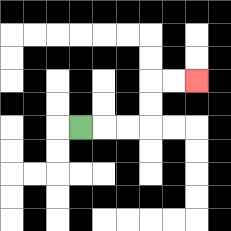{'start': '[3, 5]', 'end': '[8, 3]', 'path_directions': 'R,R,R,U,U,R,R', 'path_coordinates': '[[3, 5], [4, 5], [5, 5], [6, 5], [6, 4], [6, 3], [7, 3], [8, 3]]'}